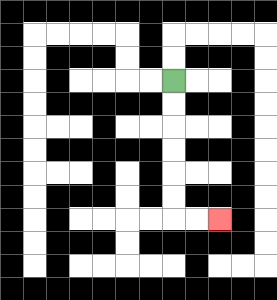{'start': '[7, 3]', 'end': '[9, 9]', 'path_directions': 'D,D,D,D,D,D,R,R', 'path_coordinates': '[[7, 3], [7, 4], [7, 5], [7, 6], [7, 7], [7, 8], [7, 9], [8, 9], [9, 9]]'}